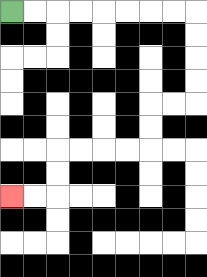{'start': '[0, 0]', 'end': '[0, 8]', 'path_directions': 'R,R,R,R,R,R,R,R,D,D,D,D,L,L,D,D,L,L,L,L,D,D,L,L', 'path_coordinates': '[[0, 0], [1, 0], [2, 0], [3, 0], [4, 0], [5, 0], [6, 0], [7, 0], [8, 0], [8, 1], [8, 2], [8, 3], [8, 4], [7, 4], [6, 4], [6, 5], [6, 6], [5, 6], [4, 6], [3, 6], [2, 6], [2, 7], [2, 8], [1, 8], [0, 8]]'}